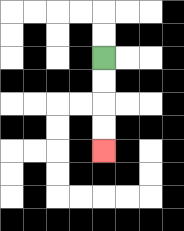{'start': '[4, 2]', 'end': '[4, 6]', 'path_directions': 'D,D,D,D', 'path_coordinates': '[[4, 2], [4, 3], [4, 4], [4, 5], [4, 6]]'}